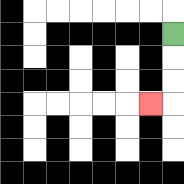{'start': '[7, 1]', 'end': '[6, 4]', 'path_directions': 'D,D,D,L', 'path_coordinates': '[[7, 1], [7, 2], [7, 3], [7, 4], [6, 4]]'}